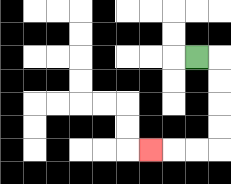{'start': '[8, 2]', 'end': '[6, 6]', 'path_directions': 'R,D,D,D,D,L,L,L', 'path_coordinates': '[[8, 2], [9, 2], [9, 3], [9, 4], [9, 5], [9, 6], [8, 6], [7, 6], [6, 6]]'}